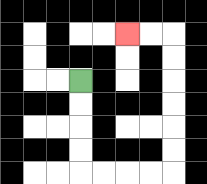{'start': '[3, 3]', 'end': '[5, 1]', 'path_directions': 'D,D,D,D,R,R,R,R,U,U,U,U,U,U,L,L', 'path_coordinates': '[[3, 3], [3, 4], [3, 5], [3, 6], [3, 7], [4, 7], [5, 7], [6, 7], [7, 7], [7, 6], [7, 5], [7, 4], [7, 3], [7, 2], [7, 1], [6, 1], [5, 1]]'}